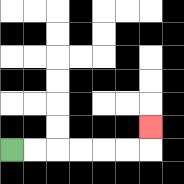{'start': '[0, 6]', 'end': '[6, 5]', 'path_directions': 'R,R,R,R,R,R,U', 'path_coordinates': '[[0, 6], [1, 6], [2, 6], [3, 6], [4, 6], [5, 6], [6, 6], [6, 5]]'}